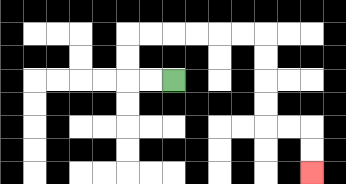{'start': '[7, 3]', 'end': '[13, 7]', 'path_directions': 'L,L,U,U,R,R,R,R,R,R,D,D,D,D,R,R,D,D', 'path_coordinates': '[[7, 3], [6, 3], [5, 3], [5, 2], [5, 1], [6, 1], [7, 1], [8, 1], [9, 1], [10, 1], [11, 1], [11, 2], [11, 3], [11, 4], [11, 5], [12, 5], [13, 5], [13, 6], [13, 7]]'}